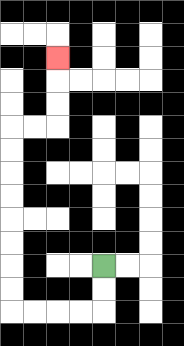{'start': '[4, 11]', 'end': '[2, 2]', 'path_directions': 'D,D,L,L,L,L,U,U,U,U,U,U,U,U,R,R,U,U,U', 'path_coordinates': '[[4, 11], [4, 12], [4, 13], [3, 13], [2, 13], [1, 13], [0, 13], [0, 12], [0, 11], [0, 10], [0, 9], [0, 8], [0, 7], [0, 6], [0, 5], [1, 5], [2, 5], [2, 4], [2, 3], [2, 2]]'}